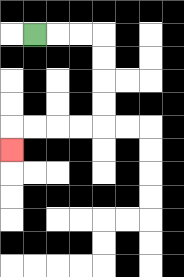{'start': '[1, 1]', 'end': '[0, 6]', 'path_directions': 'R,R,R,D,D,D,D,L,L,L,L,D', 'path_coordinates': '[[1, 1], [2, 1], [3, 1], [4, 1], [4, 2], [4, 3], [4, 4], [4, 5], [3, 5], [2, 5], [1, 5], [0, 5], [0, 6]]'}